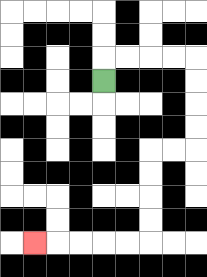{'start': '[4, 3]', 'end': '[1, 10]', 'path_directions': 'U,R,R,R,R,D,D,D,D,L,L,D,D,D,D,L,L,L,L,L', 'path_coordinates': '[[4, 3], [4, 2], [5, 2], [6, 2], [7, 2], [8, 2], [8, 3], [8, 4], [8, 5], [8, 6], [7, 6], [6, 6], [6, 7], [6, 8], [6, 9], [6, 10], [5, 10], [4, 10], [3, 10], [2, 10], [1, 10]]'}